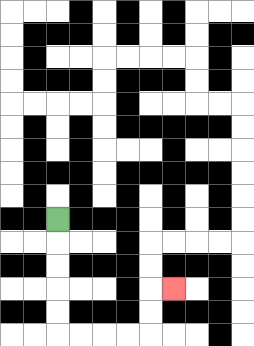{'start': '[2, 9]', 'end': '[7, 12]', 'path_directions': 'D,D,D,D,D,R,R,R,R,U,U,R', 'path_coordinates': '[[2, 9], [2, 10], [2, 11], [2, 12], [2, 13], [2, 14], [3, 14], [4, 14], [5, 14], [6, 14], [6, 13], [6, 12], [7, 12]]'}